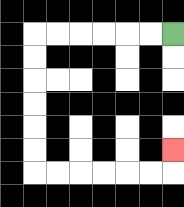{'start': '[7, 1]', 'end': '[7, 6]', 'path_directions': 'L,L,L,L,L,L,D,D,D,D,D,D,R,R,R,R,R,R,U', 'path_coordinates': '[[7, 1], [6, 1], [5, 1], [4, 1], [3, 1], [2, 1], [1, 1], [1, 2], [1, 3], [1, 4], [1, 5], [1, 6], [1, 7], [2, 7], [3, 7], [4, 7], [5, 7], [6, 7], [7, 7], [7, 6]]'}